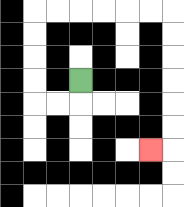{'start': '[3, 3]', 'end': '[6, 6]', 'path_directions': 'D,L,L,U,U,U,U,R,R,R,R,R,R,D,D,D,D,D,D,L', 'path_coordinates': '[[3, 3], [3, 4], [2, 4], [1, 4], [1, 3], [1, 2], [1, 1], [1, 0], [2, 0], [3, 0], [4, 0], [5, 0], [6, 0], [7, 0], [7, 1], [7, 2], [7, 3], [7, 4], [7, 5], [7, 6], [6, 6]]'}